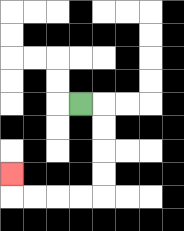{'start': '[3, 4]', 'end': '[0, 7]', 'path_directions': 'R,D,D,D,D,L,L,L,L,U', 'path_coordinates': '[[3, 4], [4, 4], [4, 5], [4, 6], [4, 7], [4, 8], [3, 8], [2, 8], [1, 8], [0, 8], [0, 7]]'}